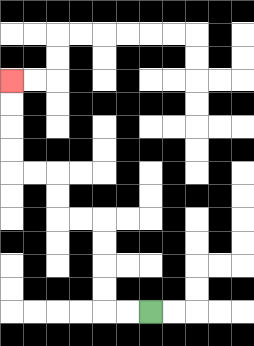{'start': '[6, 13]', 'end': '[0, 3]', 'path_directions': 'L,L,U,U,U,U,L,L,U,U,L,L,U,U,U,U', 'path_coordinates': '[[6, 13], [5, 13], [4, 13], [4, 12], [4, 11], [4, 10], [4, 9], [3, 9], [2, 9], [2, 8], [2, 7], [1, 7], [0, 7], [0, 6], [0, 5], [0, 4], [0, 3]]'}